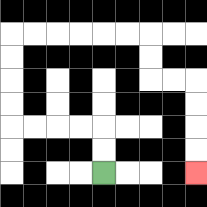{'start': '[4, 7]', 'end': '[8, 7]', 'path_directions': 'U,U,L,L,L,L,U,U,U,U,R,R,R,R,R,R,D,D,R,R,D,D,D,D', 'path_coordinates': '[[4, 7], [4, 6], [4, 5], [3, 5], [2, 5], [1, 5], [0, 5], [0, 4], [0, 3], [0, 2], [0, 1], [1, 1], [2, 1], [3, 1], [4, 1], [5, 1], [6, 1], [6, 2], [6, 3], [7, 3], [8, 3], [8, 4], [8, 5], [8, 6], [8, 7]]'}